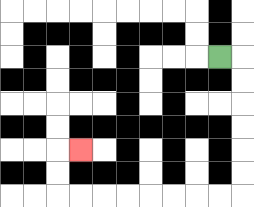{'start': '[9, 2]', 'end': '[3, 6]', 'path_directions': 'R,D,D,D,D,D,D,L,L,L,L,L,L,L,L,U,U,R', 'path_coordinates': '[[9, 2], [10, 2], [10, 3], [10, 4], [10, 5], [10, 6], [10, 7], [10, 8], [9, 8], [8, 8], [7, 8], [6, 8], [5, 8], [4, 8], [3, 8], [2, 8], [2, 7], [2, 6], [3, 6]]'}